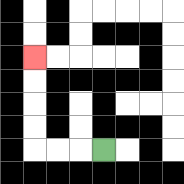{'start': '[4, 6]', 'end': '[1, 2]', 'path_directions': 'L,L,L,U,U,U,U', 'path_coordinates': '[[4, 6], [3, 6], [2, 6], [1, 6], [1, 5], [1, 4], [1, 3], [1, 2]]'}